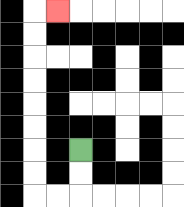{'start': '[3, 6]', 'end': '[2, 0]', 'path_directions': 'D,D,L,L,U,U,U,U,U,U,U,U,R', 'path_coordinates': '[[3, 6], [3, 7], [3, 8], [2, 8], [1, 8], [1, 7], [1, 6], [1, 5], [1, 4], [1, 3], [1, 2], [1, 1], [1, 0], [2, 0]]'}